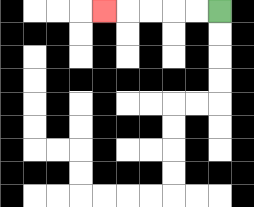{'start': '[9, 0]', 'end': '[4, 0]', 'path_directions': 'L,L,L,L,L', 'path_coordinates': '[[9, 0], [8, 0], [7, 0], [6, 0], [5, 0], [4, 0]]'}